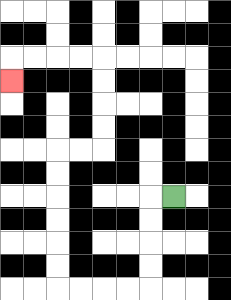{'start': '[7, 8]', 'end': '[0, 3]', 'path_directions': 'L,D,D,D,D,L,L,L,L,U,U,U,U,U,U,R,R,U,U,U,U,L,L,L,L,D', 'path_coordinates': '[[7, 8], [6, 8], [6, 9], [6, 10], [6, 11], [6, 12], [5, 12], [4, 12], [3, 12], [2, 12], [2, 11], [2, 10], [2, 9], [2, 8], [2, 7], [2, 6], [3, 6], [4, 6], [4, 5], [4, 4], [4, 3], [4, 2], [3, 2], [2, 2], [1, 2], [0, 2], [0, 3]]'}